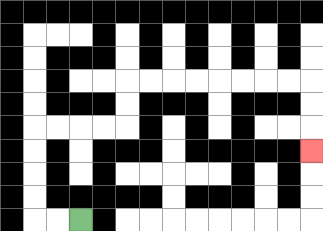{'start': '[3, 9]', 'end': '[13, 6]', 'path_directions': 'L,L,U,U,U,U,R,R,R,R,U,U,R,R,R,R,R,R,R,R,D,D,D', 'path_coordinates': '[[3, 9], [2, 9], [1, 9], [1, 8], [1, 7], [1, 6], [1, 5], [2, 5], [3, 5], [4, 5], [5, 5], [5, 4], [5, 3], [6, 3], [7, 3], [8, 3], [9, 3], [10, 3], [11, 3], [12, 3], [13, 3], [13, 4], [13, 5], [13, 6]]'}